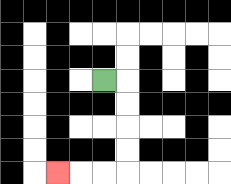{'start': '[4, 3]', 'end': '[2, 7]', 'path_directions': 'R,D,D,D,D,L,L,L', 'path_coordinates': '[[4, 3], [5, 3], [5, 4], [5, 5], [5, 6], [5, 7], [4, 7], [3, 7], [2, 7]]'}